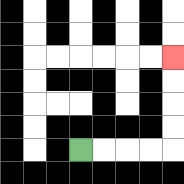{'start': '[3, 6]', 'end': '[7, 2]', 'path_directions': 'R,R,R,R,U,U,U,U', 'path_coordinates': '[[3, 6], [4, 6], [5, 6], [6, 6], [7, 6], [7, 5], [7, 4], [7, 3], [7, 2]]'}